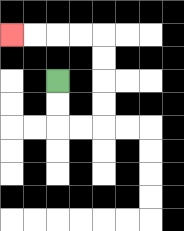{'start': '[2, 3]', 'end': '[0, 1]', 'path_directions': 'D,D,R,R,U,U,U,U,L,L,L,L', 'path_coordinates': '[[2, 3], [2, 4], [2, 5], [3, 5], [4, 5], [4, 4], [4, 3], [4, 2], [4, 1], [3, 1], [2, 1], [1, 1], [0, 1]]'}